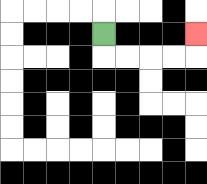{'start': '[4, 1]', 'end': '[8, 1]', 'path_directions': 'D,R,R,R,R,U', 'path_coordinates': '[[4, 1], [4, 2], [5, 2], [6, 2], [7, 2], [8, 2], [8, 1]]'}